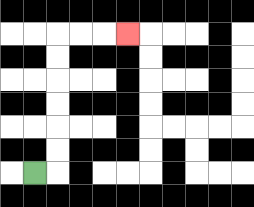{'start': '[1, 7]', 'end': '[5, 1]', 'path_directions': 'R,U,U,U,U,U,U,R,R,R', 'path_coordinates': '[[1, 7], [2, 7], [2, 6], [2, 5], [2, 4], [2, 3], [2, 2], [2, 1], [3, 1], [4, 1], [5, 1]]'}